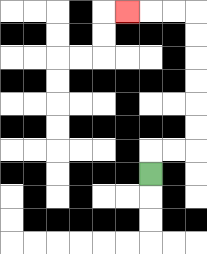{'start': '[6, 7]', 'end': '[5, 0]', 'path_directions': 'U,R,R,U,U,U,U,U,U,L,L,L', 'path_coordinates': '[[6, 7], [6, 6], [7, 6], [8, 6], [8, 5], [8, 4], [8, 3], [8, 2], [8, 1], [8, 0], [7, 0], [6, 0], [5, 0]]'}